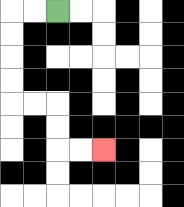{'start': '[2, 0]', 'end': '[4, 6]', 'path_directions': 'L,L,D,D,D,D,R,R,D,D,R,R', 'path_coordinates': '[[2, 0], [1, 0], [0, 0], [0, 1], [0, 2], [0, 3], [0, 4], [1, 4], [2, 4], [2, 5], [2, 6], [3, 6], [4, 6]]'}